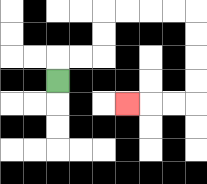{'start': '[2, 3]', 'end': '[5, 4]', 'path_directions': 'U,R,R,U,U,R,R,R,R,D,D,D,D,L,L,L', 'path_coordinates': '[[2, 3], [2, 2], [3, 2], [4, 2], [4, 1], [4, 0], [5, 0], [6, 0], [7, 0], [8, 0], [8, 1], [8, 2], [8, 3], [8, 4], [7, 4], [6, 4], [5, 4]]'}